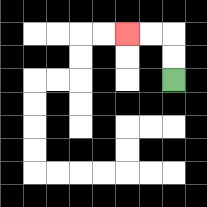{'start': '[7, 3]', 'end': '[5, 1]', 'path_directions': 'U,U,L,L', 'path_coordinates': '[[7, 3], [7, 2], [7, 1], [6, 1], [5, 1]]'}